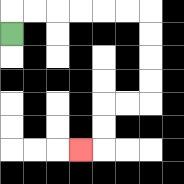{'start': '[0, 1]', 'end': '[3, 6]', 'path_directions': 'U,R,R,R,R,R,R,D,D,D,D,L,L,D,D,L', 'path_coordinates': '[[0, 1], [0, 0], [1, 0], [2, 0], [3, 0], [4, 0], [5, 0], [6, 0], [6, 1], [6, 2], [6, 3], [6, 4], [5, 4], [4, 4], [4, 5], [4, 6], [3, 6]]'}